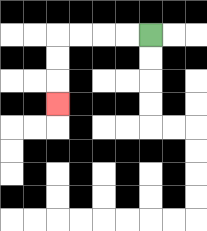{'start': '[6, 1]', 'end': '[2, 4]', 'path_directions': 'L,L,L,L,D,D,D', 'path_coordinates': '[[6, 1], [5, 1], [4, 1], [3, 1], [2, 1], [2, 2], [2, 3], [2, 4]]'}